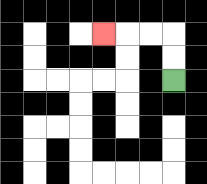{'start': '[7, 3]', 'end': '[4, 1]', 'path_directions': 'U,U,L,L,L', 'path_coordinates': '[[7, 3], [7, 2], [7, 1], [6, 1], [5, 1], [4, 1]]'}